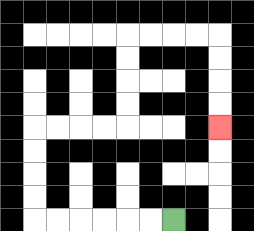{'start': '[7, 9]', 'end': '[9, 5]', 'path_directions': 'L,L,L,L,L,L,U,U,U,U,R,R,R,R,U,U,U,U,R,R,R,R,D,D,D,D', 'path_coordinates': '[[7, 9], [6, 9], [5, 9], [4, 9], [3, 9], [2, 9], [1, 9], [1, 8], [1, 7], [1, 6], [1, 5], [2, 5], [3, 5], [4, 5], [5, 5], [5, 4], [5, 3], [5, 2], [5, 1], [6, 1], [7, 1], [8, 1], [9, 1], [9, 2], [9, 3], [9, 4], [9, 5]]'}